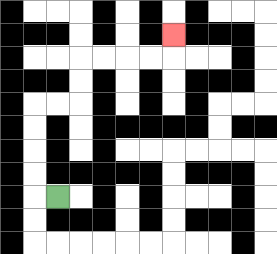{'start': '[2, 8]', 'end': '[7, 1]', 'path_directions': 'L,U,U,U,U,R,R,U,U,R,R,R,R,U', 'path_coordinates': '[[2, 8], [1, 8], [1, 7], [1, 6], [1, 5], [1, 4], [2, 4], [3, 4], [3, 3], [3, 2], [4, 2], [5, 2], [6, 2], [7, 2], [7, 1]]'}